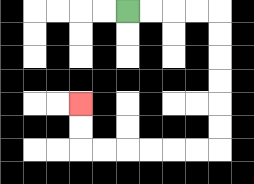{'start': '[5, 0]', 'end': '[3, 4]', 'path_directions': 'R,R,R,R,D,D,D,D,D,D,L,L,L,L,L,L,U,U', 'path_coordinates': '[[5, 0], [6, 0], [7, 0], [8, 0], [9, 0], [9, 1], [9, 2], [9, 3], [9, 4], [9, 5], [9, 6], [8, 6], [7, 6], [6, 6], [5, 6], [4, 6], [3, 6], [3, 5], [3, 4]]'}